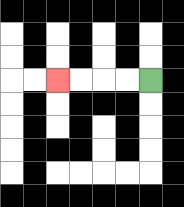{'start': '[6, 3]', 'end': '[2, 3]', 'path_directions': 'L,L,L,L', 'path_coordinates': '[[6, 3], [5, 3], [4, 3], [3, 3], [2, 3]]'}